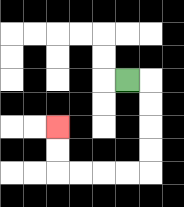{'start': '[5, 3]', 'end': '[2, 5]', 'path_directions': 'R,D,D,D,D,L,L,L,L,U,U', 'path_coordinates': '[[5, 3], [6, 3], [6, 4], [6, 5], [6, 6], [6, 7], [5, 7], [4, 7], [3, 7], [2, 7], [2, 6], [2, 5]]'}